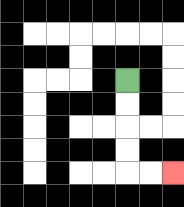{'start': '[5, 3]', 'end': '[7, 7]', 'path_directions': 'D,D,D,D,R,R', 'path_coordinates': '[[5, 3], [5, 4], [5, 5], [5, 6], [5, 7], [6, 7], [7, 7]]'}